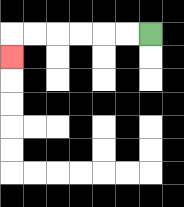{'start': '[6, 1]', 'end': '[0, 2]', 'path_directions': 'L,L,L,L,L,L,D', 'path_coordinates': '[[6, 1], [5, 1], [4, 1], [3, 1], [2, 1], [1, 1], [0, 1], [0, 2]]'}